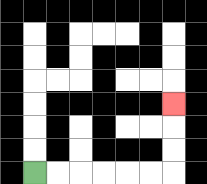{'start': '[1, 7]', 'end': '[7, 4]', 'path_directions': 'R,R,R,R,R,R,U,U,U', 'path_coordinates': '[[1, 7], [2, 7], [3, 7], [4, 7], [5, 7], [6, 7], [7, 7], [7, 6], [7, 5], [7, 4]]'}